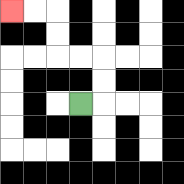{'start': '[3, 4]', 'end': '[0, 0]', 'path_directions': 'R,U,U,L,L,U,U,L,L', 'path_coordinates': '[[3, 4], [4, 4], [4, 3], [4, 2], [3, 2], [2, 2], [2, 1], [2, 0], [1, 0], [0, 0]]'}